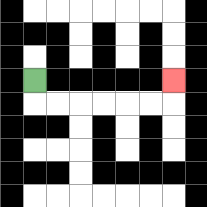{'start': '[1, 3]', 'end': '[7, 3]', 'path_directions': 'D,R,R,R,R,R,R,U', 'path_coordinates': '[[1, 3], [1, 4], [2, 4], [3, 4], [4, 4], [5, 4], [6, 4], [7, 4], [7, 3]]'}